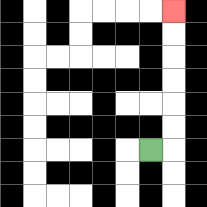{'start': '[6, 6]', 'end': '[7, 0]', 'path_directions': 'R,U,U,U,U,U,U', 'path_coordinates': '[[6, 6], [7, 6], [7, 5], [7, 4], [7, 3], [7, 2], [7, 1], [7, 0]]'}